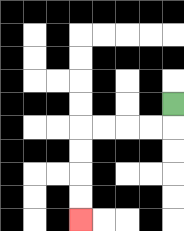{'start': '[7, 4]', 'end': '[3, 9]', 'path_directions': 'D,L,L,L,L,D,D,D,D', 'path_coordinates': '[[7, 4], [7, 5], [6, 5], [5, 5], [4, 5], [3, 5], [3, 6], [3, 7], [3, 8], [3, 9]]'}